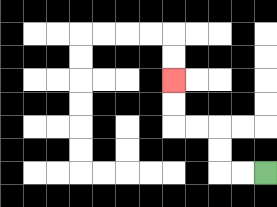{'start': '[11, 7]', 'end': '[7, 3]', 'path_directions': 'L,L,U,U,L,L,U,U', 'path_coordinates': '[[11, 7], [10, 7], [9, 7], [9, 6], [9, 5], [8, 5], [7, 5], [7, 4], [7, 3]]'}